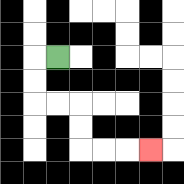{'start': '[2, 2]', 'end': '[6, 6]', 'path_directions': 'L,D,D,R,R,D,D,R,R,R', 'path_coordinates': '[[2, 2], [1, 2], [1, 3], [1, 4], [2, 4], [3, 4], [3, 5], [3, 6], [4, 6], [5, 6], [6, 6]]'}